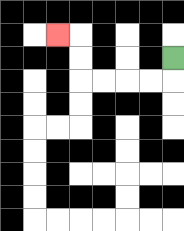{'start': '[7, 2]', 'end': '[2, 1]', 'path_directions': 'D,L,L,L,L,U,U,L', 'path_coordinates': '[[7, 2], [7, 3], [6, 3], [5, 3], [4, 3], [3, 3], [3, 2], [3, 1], [2, 1]]'}